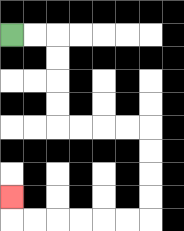{'start': '[0, 1]', 'end': '[0, 8]', 'path_directions': 'R,R,D,D,D,D,R,R,R,R,D,D,D,D,L,L,L,L,L,L,U', 'path_coordinates': '[[0, 1], [1, 1], [2, 1], [2, 2], [2, 3], [2, 4], [2, 5], [3, 5], [4, 5], [5, 5], [6, 5], [6, 6], [6, 7], [6, 8], [6, 9], [5, 9], [4, 9], [3, 9], [2, 9], [1, 9], [0, 9], [0, 8]]'}